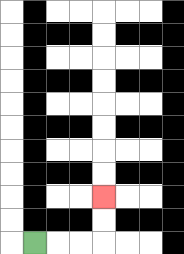{'start': '[1, 10]', 'end': '[4, 8]', 'path_directions': 'R,R,R,U,U', 'path_coordinates': '[[1, 10], [2, 10], [3, 10], [4, 10], [4, 9], [4, 8]]'}